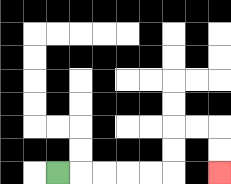{'start': '[2, 7]', 'end': '[9, 7]', 'path_directions': 'R,R,R,R,R,U,U,R,R,D,D', 'path_coordinates': '[[2, 7], [3, 7], [4, 7], [5, 7], [6, 7], [7, 7], [7, 6], [7, 5], [8, 5], [9, 5], [9, 6], [9, 7]]'}